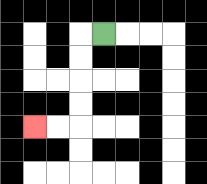{'start': '[4, 1]', 'end': '[1, 5]', 'path_directions': 'L,D,D,D,D,L,L', 'path_coordinates': '[[4, 1], [3, 1], [3, 2], [3, 3], [3, 4], [3, 5], [2, 5], [1, 5]]'}